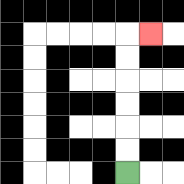{'start': '[5, 7]', 'end': '[6, 1]', 'path_directions': 'U,U,U,U,U,U,R', 'path_coordinates': '[[5, 7], [5, 6], [5, 5], [5, 4], [5, 3], [5, 2], [5, 1], [6, 1]]'}